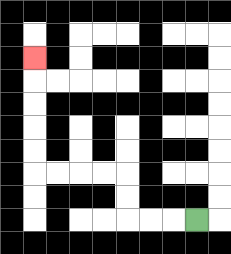{'start': '[8, 9]', 'end': '[1, 2]', 'path_directions': 'L,L,L,U,U,L,L,L,L,U,U,U,U,U', 'path_coordinates': '[[8, 9], [7, 9], [6, 9], [5, 9], [5, 8], [5, 7], [4, 7], [3, 7], [2, 7], [1, 7], [1, 6], [1, 5], [1, 4], [1, 3], [1, 2]]'}